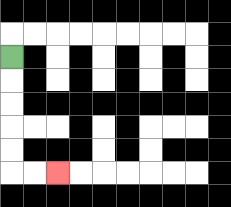{'start': '[0, 2]', 'end': '[2, 7]', 'path_directions': 'D,D,D,D,D,R,R', 'path_coordinates': '[[0, 2], [0, 3], [0, 4], [0, 5], [0, 6], [0, 7], [1, 7], [2, 7]]'}